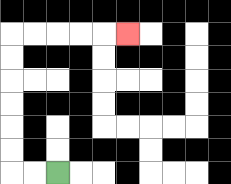{'start': '[2, 7]', 'end': '[5, 1]', 'path_directions': 'L,L,U,U,U,U,U,U,R,R,R,R,R', 'path_coordinates': '[[2, 7], [1, 7], [0, 7], [0, 6], [0, 5], [0, 4], [0, 3], [0, 2], [0, 1], [1, 1], [2, 1], [3, 1], [4, 1], [5, 1]]'}